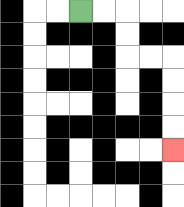{'start': '[3, 0]', 'end': '[7, 6]', 'path_directions': 'R,R,D,D,R,R,D,D,D,D', 'path_coordinates': '[[3, 0], [4, 0], [5, 0], [5, 1], [5, 2], [6, 2], [7, 2], [7, 3], [7, 4], [7, 5], [7, 6]]'}